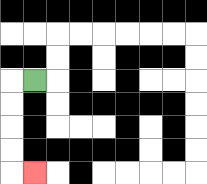{'start': '[1, 3]', 'end': '[1, 7]', 'path_directions': 'L,D,D,D,D,R', 'path_coordinates': '[[1, 3], [0, 3], [0, 4], [0, 5], [0, 6], [0, 7], [1, 7]]'}